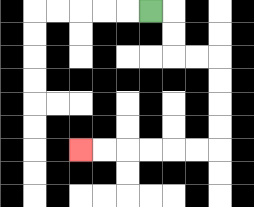{'start': '[6, 0]', 'end': '[3, 6]', 'path_directions': 'R,D,D,R,R,D,D,D,D,L,L,L,L,L,L', 'path_coordinates': '[[6, 0], [7, 0], [7, 1], [7, 2], [8, 2], [9, 2], [9, 3], [9, 4], [9, 5], [9, 6], [8, 6], [7, 6], [6, 6], [5, 6], [4, 6], [3, 6]]'}